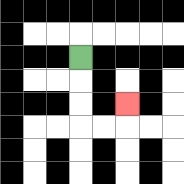{'start': '[3, 2]', 'end': '[5, 4]', 'path_directions': 'D,D,D,R,R,U', 'path_coordinates': '[[3, 2], [3, 3], [3, 4], [3, 5], [4, 5], [5, 5], [5, 4]]'}